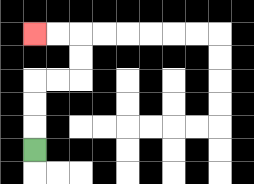{'start': '[1, 6]', 'end': '[1, 1]', 'path_directions': 'U,U,U,R,R,U,U,L,L', 'path_coordinates': '[[1, 6], [1, 5], [1, 4], [1, 3], [2, 3], [3, 3], [3, 2], [3, 1], [2, 1], [1, 1]]'}